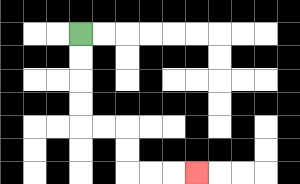{'start': '[3, 1]', 'end': '[8, 7]', 'path_directions': 'D,D,D,D,R,R,D,D,R,R,R', 'path_coordinates': '[[3, 1], [3, 2], [3, 3], [3, 4], [3, 5], [4, 5], [5, 5], [5, 6], [5, 7], [6, 7], [7, 7], [8, 7]]'}